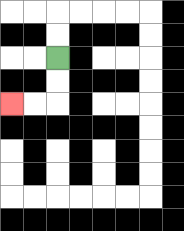{'start': '[2, 2]', 'end': '[0, 4]', 'path_directions': 'D,D,L,L', 'path_coordinates': '[[2, 2], [2, 3], [2, 4], [1, 4], [0, 4]]'}